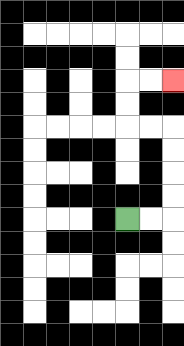{'start': '[5, 9]', 'end': '[7, 3]', 'path_directions': 'R,R,U,U,U,U,L,L,U,U,R,R', 'path_coordinates': '[[5, 9], [6, 9], [7, 9], [7, 8], [7, 7], [7, 6], [7, 5], [6, 5], [5, 5], [5, 4], [5, 3], [6, 3], [7, 3]]'}